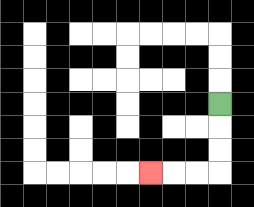{'start': '[9, 4]', 'end': '[6, 7]', 'path_directions': 'D,D,D,L,L,L', 'path_coordinates': '[[9, 4], [9, 5], [9, 6], [9, 7], [8, 7], [7, 7], [6, 7]]'}